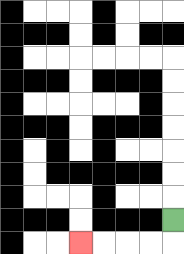{'start': '[7, 9]', 'end': '[3, 10]', 'path_directions': 'D,L,L,L,L', 'path_coordinates': '[[7, 9], [7, 10], [6, 10], [5, 10], [4, 10], [3, 10]]'}